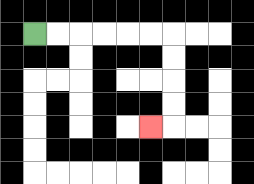{'start': '[1, 1]', 'end': '[6, 5]', 'path_directions': 'R,R,R,R,R,R,D,D,D,D,L', 'path_coordinates': '[[1, 1], [2, 1], [3, 1], [4, 1], [5, 1], [6, 1], [7, 1], [7, 2], [7, 3], [7, 4], [7, 5], [6, 5]]'}